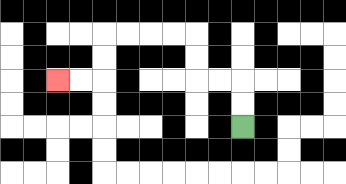{'start': '[10, 5]', 'end': '[2, 3]', 'path_directions': 'U,U,L,L,U,U,L,L,L,L,D,D,L,L', 'path_coordinates': '[[10, 5], [10, 4], [10, 3], [9, 3], [8, 3], [8, 2], [8, 1], [7, 1], [6, 1], [5, 1], [4, 1], [4, 2], [4, 3], [3, 3], [2, 3]]'}